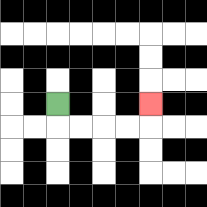{'start': '[2, 4]', 'end': '[6, 4]', 'path_directions': 'D,R,R,R,R,U', 'path_coordinates': '[[2, 4], [2, 5], [3, 5], [4, 5], [5, 5], [6, 5], [6, 4]]'}